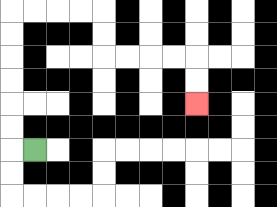{'start': '[1, 6]', 'end': '[8, 4]', 'path_directions': 'L,U,U,U,U,U,U,R,R,R,R,D,D,R,R,R,R,D,D', 'path_coordinates': '[[1, 6], [0, 6], [0, 5], [0, 4], [0, 3], [0, 2], [0, 1], [0, 0], [1, 0], [2, 0], [3, 0], [4, 0], [4, 1], [4, 2], [5, 2], [6, 2], [7, 2], [8, 2], [8, 3], [8, 4]]'}